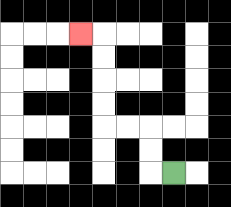{'start': '[7, 7]', 'end': '[3, 1]', 'path_directions': 'L,U,U,L,L,U,U,U,U,L', 'path_coordinates': '[[7, 7], [6, 7], [6, 6], [6, 5], [5, 5], [4, 5], [4, 4], [4, 3], [4, 2], [4, 1], [3, 1]]'}